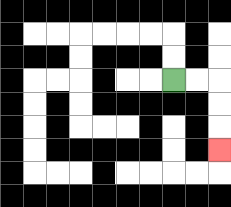{'start': '[7, 3]', 'end': '[9, 6]', 'path_directions': 'R,R,D,D,D', 'path_coordinates': '[[7, 3], [8, 3], [9, 3], [9, 4], [9, 5], [9, 6]]'}